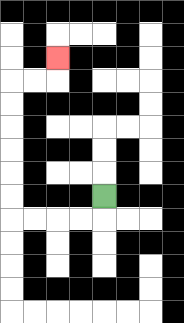{'start': '[4, 8]', 'end': '[2, 2]', 'path_directions': 'D,L,L,L,L,U,U,U,U,U,U,R,R,U', 'path_coordinates': '[[4, 8], [4, 9], [3, 9], [2, 9], [1, 9], [0, 9], [0, 8], [0, 7], [0, 6], [0, 5], [0, 4], [0, 3], [1, 3], [2, 3], [2, 2]]'}